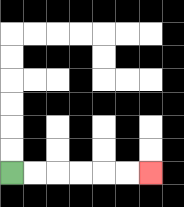{'start': '[0, 7]', 'end': '[6, 7]', 'path_directions': 'R,R,R,R,R,R', 'path_coordinates': '[[0, 7], [1, 7], [2, 7], [3, 7], [4, 7], [5, 7], [6, 7]]'}